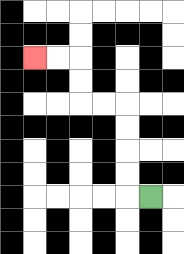{'start': '[6, 8]', 'end': '[1, 2]', 'path_directions': 'L,U,U,U,U,L,L,U,U,L,L', 'path_coordinates': '[[6, 8], [5, 8], [5, 7], [5, 6], [5, 5], [5, 4], [4, 4], [3, 4], [3, 3], [3, 2], [2, 2], [1, 2]]'}